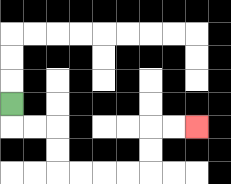{'start': '[0, 4]', 'end': '[8, 5]', 'path_directions': 'D,R,R,D,D,R,R,R,R,U,U,R,R', 'path_coordinates': '[[0, 4], [0, 5], [1, 5], [2, 5], [2, 6], [2, 7], [3, 7], [4, 7], [5, 7], [6, 7], [6, 6], [6, 5], [7, 5], [8, 5]]'}